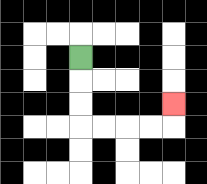{'start': '[3, 2]', 'end': '[7, 4]', 'path_directions': 'D,D,D,R,R,R,R,U', 'path_coordinates': '[[3, 2], [3, 3], [3, 4], [3, 5], [4, 5], [5, 5], [6, 5], [7, 5], [7, 4]]'}